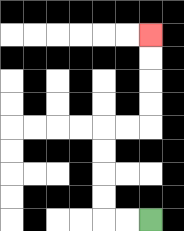{'start': '[6, 9]', 'end': '[6, 1]', 'path_directions': 'L,L,U,U,U,U,R,R,U,U,U,U', 'path_coordinates': '[[6, 9], [5, 9], [4, 9], [4, 8], [4, 7], [4, 6], [4, 5], [5, 5], [6, 5], [6, 4], [6, 3], [6, 2], [6, 1]]'}